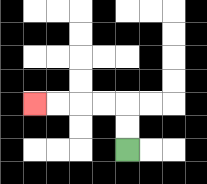{'start': '[5, 6]', 'end': '[1, 4]', 'path_directions': 'U,U,L,L,L,L', 'path_coordinates': '[[5, 6], [5, 5], [5, 4], [4, 4], [3, 4], [2, 4], [1, 4]]'}